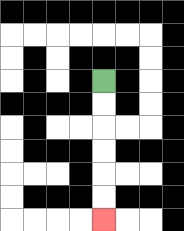{'start': '[4, 3]', 'end': '[4, 9]', 'path_directions': 'D,D,D,D,D,D', 'path_coordinates': '[[4, 3], [4, 4], [4, 5], [4, 6], [4, 7], [4, 8], [4, 9]]'}